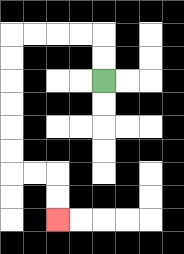{'start': '[4, 3]', 'end': '[2, 9]', 'path_directions': 'U,U,L,L,L,L,D,D,D,D,D,D,R,R,D,D', 'path_coordinates': '[[4, 3], [4, 2], [4, 1], [3, 1], [2, 1], [1, 1], [0, 1], [0, 2], [0, 3], [0, 4], [0, 5], [0, 6], [0, 7], [1, 7], [2, 7], [2, 8], [2, 9]]'}